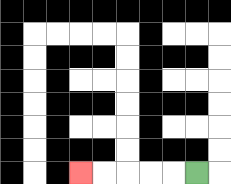{'start': '[8, 7]', 'end': '[3, 7]', 'path_directions': 'L,L,L,L,L', 'path_coordinates': '[[8, 7], [7, 7], [6, 7], [5, 7], [4, 7], [3, 7]]'}